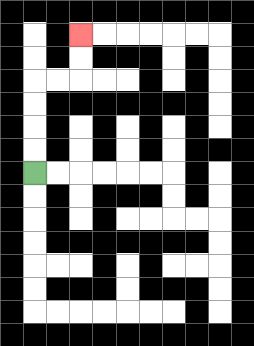{'start': '[1, 7]', 'end': '[3, 1]', 'path_directions': 'U,U,U,U,R,R,U,U', 'path_coordinates': '[[1, 7], [1, 6], [1, 5], [1, 4], [1, 3], [2, 3], [3, 3], [3, 2], [3, 1]]'}